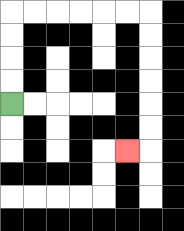{'start': '[0, 4]', 'end': '[5, 6]', 'path_directions': 'U,U,U,U,R,R,R,R,R,R,D,D,D,D,D,D,L', 'path_coordinates': '[[0, 4], [0, 3], [0, 2], [0, 1], [0, 0], [1, 0], [2, 0], [3, 0], [4, 0], [5, 0], [6, 0], [6, 1], [6, 2], [6, 3], [6, 4], [6, 5], [6, 6], [5, 6]]'}